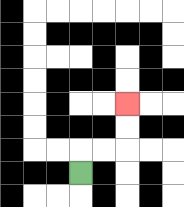{'start': '[3, 7]', 'end': '[5, 4]', 'path_directions': 'U,R,R,U,U', 'path_coordinates': '[[3, 7], [3, 6], [4, 6], [5, 6], [5, 5], [5, 4]]'}